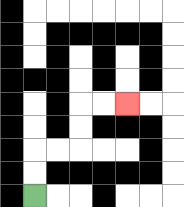{'start': '[1, 8]', 'end': '[5, 4]', 'path_directions': 'U,U,R,R,U,U,R,R', 'path_coordinates': '[[1, 8], [1, 7], [1, 6], [2, 6], [3, 6], [3, 5], [3, 4], [4, 4], [5, 4]]'}